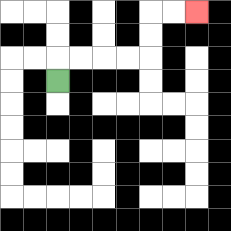{'start': '[2, 3]', 'end': '[8, 0]', 'path_directions': 'U,R,R,R,R,U,U,R,R', 'path_coordinates': '[[2, 3], [2, 2], [3, 2], [4, 2], [5, 2], [6, 2], [6, 1], [6, 0], [7, 0], [8, 0]]'}